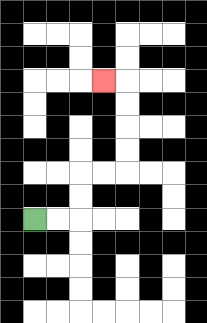{'start': '[1, 9]', 'end': '[4, 3]', 'path_directions': 'R,R,U,U,R,R,U,U,U,U,L', 'path_coordinates': '[[1, 9], [2, 9], [3, 9], [3, 8], [3, 7], [4, 7], [5, 7], [5, 6], [5, 5], [5, 4], [5, 3], [4, 3]]'}